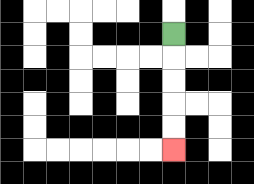{'start': '[7, 1]', 'end': '[7, 6]', 'path_directions': 'D,D,D,D,D', 'path_coordinates': '[[7, 1], [7, 2], [7, 3], [7, 4], [7, 5], [7, 6]]'}